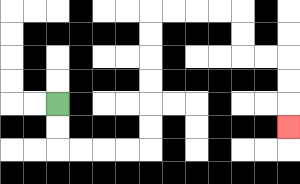{'start': '[2, 4]', 'end': '[12, 5]', 'path_directions': 'D,D,R,R,R,R,U,U,U,U,U,U,R,R,R,R,D,D,R,R,D,D,D', 'path_coordinates': '[[2, 4], [2, 5], [2, 6], [3, 6], [4, 6], [5, 6], [6, 6], [6, 5], [6, 4], [6, 3], [6, 2], [6, 1], [6, 0], [7, 0], [8, 0], [9, 0], [10, 0], [10, 1], [10, 2], [11, 2], [12, 2], [12, 3], [12, 4], [12, 5]]'}